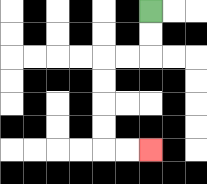{'start': '[6, 0]', 'end': '[6, 6]', 'path_directions': 'D,D,L,L,D,D,D,D,R,R', 'path_coordinates': '[[6, 0], [6, 1], [6, 2], [5, 2], [4, 2], [4, 3], [4, 4], [4, 5], [4, 6], [5, 6], [6, 6]]'}